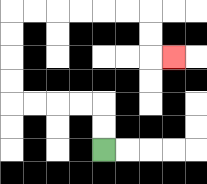{'start': '[4, 6]', 'end': '[7, 2]', 'path_directions': 'U,U,L,L,L,L,U,U,U,U,R,R,R,R,R,R,D,D,R', 'path_coordinates': '[[4, 6], [4, 5], [4, 4], [3, 4], [2, 4], [1, 4], [0, 4], [0, 3], [0, 2], [0, 1], [0, 0], [1, 0], [2, 0], [3, 0], [4, 0], [5, 0], [6, 0], [6, 1], [6, 2], [7, 2]]'}